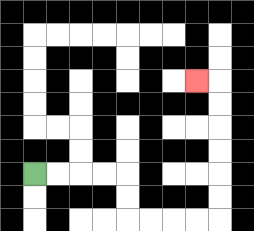{'start': '[1, 7]', 'end': '[8, 3]', 'path_directions': 'R,R,R,R,D,D,R,R,R,R,U,U,U,U,U,U,L', 'path_coordinates': '[[1, 7], [2, 7], [3, 7], [4, 7], [5, 7], [5, 8], [5, 9], [6, 9], [7, 9], [8, 9], [9, 9], [9, 8], [9, 7], [9, 6], [9, 5], [9, 4], [9, 3], [8, 3]]'}